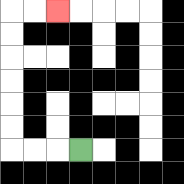{'start': '[3, 6]', 'end': '[2, 0]', 'path_directions': 'L,L,L,U,U,U,U,U,U,R,R', 'path_coordinates': '[[3, 6], [2, 6], [1, 6], [0, 6], [0, 5], [0, 4], [0, 3], [0, 2], [0, 1], [0, 0], [1, 0], [2, 0]]'}